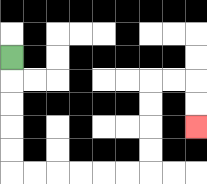{'start': '[0, 2]', 'end': '[8, 5]', 'path_directions': 'D,D,D,D,D,R,R,R,R,R,R,U,U,U,U,R,R,D,D', 'path_coordinates': '[[0, 2], [0, 3], [0, 4], [0, 5], [0, 6], [0, 7], [1, 7], [2, 7], [3, 7], [4, 7], [5, 7], [6, 7], [6, 6], [6, 5], [6, 4], [6, 3], [7, 3], [8, 3], [8, 4], [8, 5]]'}